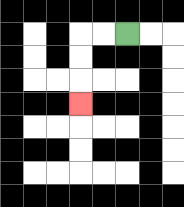{'start': '[5, 1]', 'end': '[3, 4]', 'path_directions': 'L,L,D,D,D', 'path_coordinates': '[[5, 1], [4, 1], [3, 1], [3, 2], [3, 3], [3, 4]]'}